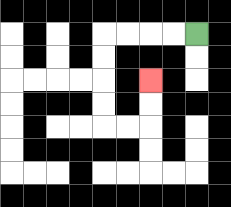{'start': '[8, 1]', 'end': '[6, 3]', 'path_directions': 'L,L,L,L,D,D,D,D,R,R,U,U', 'path_coordinates': '[[8, 1], [7, 1], [6, 1], [5, 1], [4, 1], [4, 2], [4, 3], [4, 4], [4, 5], [5, 5], [6, 5], [6, 4], [6, 3]]'}